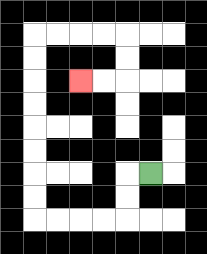{'start': '[6, 7]', 'end': '[3, 3]', 'path_directions': 'L,D,D,L,L,L,L,U,U,U,U,U,U,U,U,R,R,R,R,D,D,L,L', 'path_coordinates': '[[6, 7], [5, 7], [5, 8], [5, 9], [4, 9], [3, 9], [2, 9], [1, 9], [1, 8], [1, 7], [1, 6], [1, 5], [1, 4], [1, 3], [1, 2], [1, 1], [2, 1], [3, 1], [4, 1], [5, 1], [5, 2], [5, 3], [4, 3], [3, 3]]'}